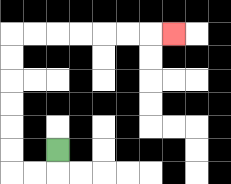{'start': '[2, 6]', 'end': '[7, 1]', 'path_directions': 'D,L,L,U,U,U,U,U,U,R,R,R,R,R,R,R', 'path_coordinates': '[[2, 6], [2, 7], [1, 7], [0, 7], [0, 6], [0, 5], [0, 4], [0, 3], [0, 2], [0, 1], [1, 1], [2, 1], [3, 1], [4, 1], [5, 1], [6, 1], [7, 1]]'}